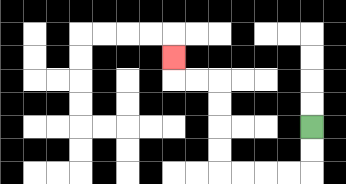{'start': '[13, 5]', 'end': '[7, 2]', 'path_directions': 'D,D,L,L,L,L,U,U,U,U,L,L,U', 'path_coordinates': '[[13, 5], [13, 6], [13, 7], [12, 7], [11, 7], [10, 7], [9, 7], [9, 6], [9, 5], [9, 4], [9, 3], [8, 3], [7, 3], [7, 2]]'}